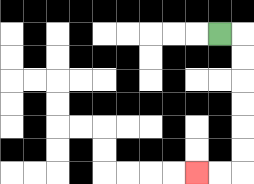{'start': '[9, 1]', 'end': '[8, 7]', 'path_directions': 'R,D,D,D,D,D,D,L,L', 'path_coordinates': '[[9, 1], [10, 1], [10, 2], [10, 3], [10, 4], [10, 5], [10, 6], [10, 7], [9, 7], [8, 7]]'}